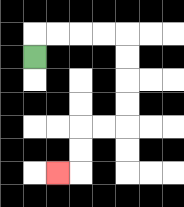{'start': '[1, 2]', 'end': '[2, 7]', 'path_directions': 'U,R,R,R,R,D,D,D,D,L,L,D,D,L', 'path_coordinates': '[[1, 2], [1, 1], [2, 1], [3, 1], [4, 1], [5, 1], [5, 2], [5, 3], [5, 4], [5, 5], [4, 5], [3, 5], [3, 6], [3, 7], [2, 7]]'}